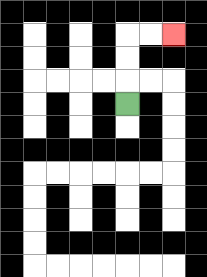{'start': '[5, 4]', 'end': '[7, 1]', 'path_directions': 'U,U,U,R,R', 'path_coordinates': '[[5, 4], [5, 3], [5, 2], [5, 1], [6, 1], [7, 1]]'}